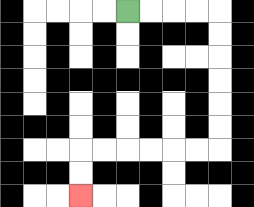{'start': '[5, 0]', 'end': '[3, 8]', 'path_directions': 'R,R,R,R,D,D,D,D,D,D,L,L,L,L,L,L,D,D', 'path_coordinates': '[[5, 0], [6, 0], [7, 0], [8, 0], [9, 0], [9, 1], [9, 2], [9, 3], [9, 4], [9, 5], [9, 6], [8, 6], [7, 6], [6, 6], [5, 6], [4, 6], [3, 6], [3, 7], [3, 8]]'}